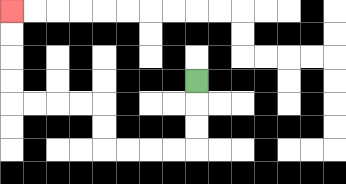{'start': '[8, 3]', 'end': '[0, 0]', 'path_directions': 'D,D,D,L,L,L,L,U,U,L,L,L,L,U,U,U,U', 'path_coordinates': '[[8, 3], [8, 4], [8, 5], [8, 6], [7, 6], [6, 6], [5, 6], [4, 6], [4, 5], [4, 4], [3, 4], [2, 4], [1, 4], [0, 4], [0, 3], [0, 2], [0, 1], [0, 0]]'}